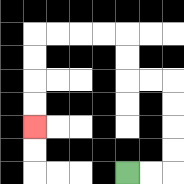{'start': '[5, 7]', 'end': '[1, 5]', 'path_directions': 'R,R,U,U,U,U,L,L,U,U,L,L,L,L,D,D,D,D', 'path_coordinates': '[[5, 7], [6, 7], [7, 7], [7, 6], [7, 5], [7, 4], [7, 3], [6, 3], [5, 3], [5, 2], [5, 1], [4, 1], [3, 1], [2, 1], [1, 1], [1, 2], [1, 3], [1, 4], [1, 5]]'}